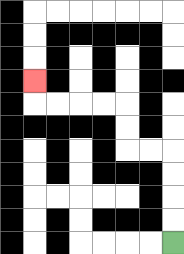{'start': '[7, 10]', 'end': '[1, 3]', 'path_directions': 'U,U,U,U,L,L,U,U,L,L,L,L,U', 'path_coordinates': '[[7, 10], [7, 9], [7, 8], [7, 7], [7, 6], [6, 6], [5, 6], [5, 5], [5, 4], [4, 4], [3, 4], [2, 4], [1, 4], [1, 3]]'}